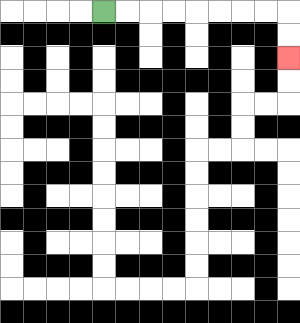{'start': '[4, 0]', 'end': '[12, 2]', 'path_directions': 'R,R,R,R,R,R,R,R,D,D', 'path_coordinates': '[[4, 0], [5, 0], [6, 0], [7, 0], [8, 0], [9, 0], [10, 0], [11, 0], [12, 0], [12, 1], [12, 2]]'}